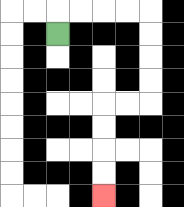{'start': '[2, 1]', 'end': '[4, 8]', 'path_directions': 'U,R,R,R,R,D,D,D,D,L,L,D,D,D,D', 'path_coordinates': '[[2, 1], [2, 0], [3, 0], [4, 0], [5, 0], [6, 0], [6, 1], [6, 2], [6, 3], [6, 4], [5, 4], [4, 4], [4, 5], [4, 6], [4, 7], [4, 8]]'}